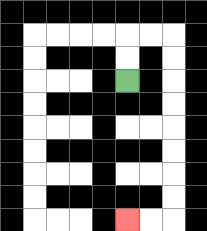{'start': '[5, 3]', 'end': '[5, 9]', 'path_directions': 'U,U,R,R,D,D,D,D,D,D,D,D,L,L', 'path_coordinates': '[[5, 3], [5, 2], [5, 1], [6, 1], [7, 1], [7, 2], [7, 3], [7, 4], [7, 5], [7, 6], [7, 7], [7, 8], [7, 9], [6, 9], [5, 9]]'}